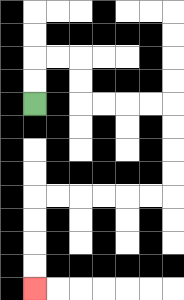{'start': '[1, 4]', 'end': '[1, 12]', 'path_directions': 'U,U,R,R,D,D,R,R,R,R,D,D,D,D,L,L,L,L,L,L,D,D,D,D', 'path_coordinates': '[[1, 4], [1, 3], [1, 2], [2, 2], [3, 2], [3, 3], [3, 4], [4, 4], [5, 4], [6, 4], [7, 4], [7, 5], [7, 6], [7, 7], [7, 8], [6, 8], [5, 8], [4, 8], [3, 8], [2, 8], [1, 8], [1, 9], [1, 10], [1, 11], [1, 12]]'}